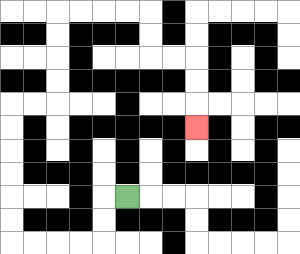{'start': '[5, 8]', 'end': '[8, 5]', 'path_directions': 'L,D,D,L,L,L,L,U,U,U,U,U,U,R,R,U,U,U,U,R,R,R,R,D,D,R,R,D,D,D', 'path_coordinates': '[[5, 8], [4, 8], [4, 9], [4, 10], [3, 10], [2, 10], [1, 10], [0, 10], [0, 9], [0, 8], [0, 7], [0, 6], [0, 5], [0, 4], [1, 4], [2, 4], [2, 3], [2, 2], [2, 1], [2, 0], [3, 0], [4, 0], [5, 0], [6, 0], [6, 1], [6, 2], [7, 2], [8, 2], [8, 3], [8, 4], [8, 5]]'}